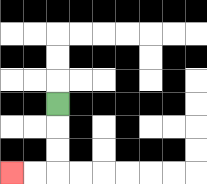{'start': '[2, 4]', 'end': '[0, 7]', 'path_directions': 'D,D,D,L,L', 'path_coordinates': '[[2, 4], [2, 5], [2, 6], [2, 7], [1, 7], [0, 7]]'}